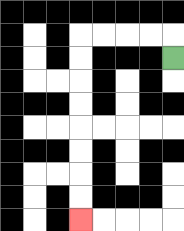{'start': '[7, 2]', 'end': '[3, 9]', 'path_directions': 'U,L,L,L,L,D,D,D,D,D,D,D,D', 'path_coordinates': '[[7, 2], [7, 1], [6, 1], [5, 1], [4, 1], [3, 1], [3, 2], [3, 3], [3, 4], [3, 5], [3, 6], [3, 7], [3, 8], [3, 9]]'}